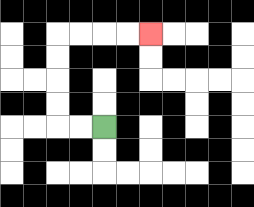{'start': '[4, 5]', 'end': '[6, 1]', 'path_directions': 'L,L,U,U,U,U,R,R,R,R', 'path_coordinates': '[[4, 5], [3, 5], [2, 5], [2, 4], [2, 3], [2, 2], [2, 1], [3, 1], [4, 1], [5, 1], [6, 1]]'}